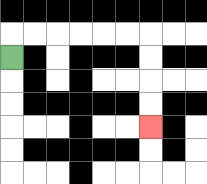{'start': '[0, 2]', 'end': '[6, 5]', 'path_directions': 'U,R,R,R,R,R,R,D,D,D,D', 'path_coordinates': '[[0, 2], [0, 1], [1, 1], [2, 1], [3, 1], [4, 1], [5, 1], [6, 1], [6, 2], [6, 3], [6, 4], [6, 5]]'}